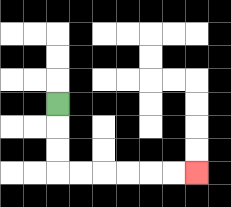{'start': '[2, 4]', 'end': '[8, 7]', 'path_directions': 'D,D,D,R,R,R,R,R,R', 'path_coordinates': '[[2, 4], [2, 5], [2, 6], [2, 7], [3, 7], [4, 7], [5, 7], [6, 7], [7, 7], [8, 7]]'}